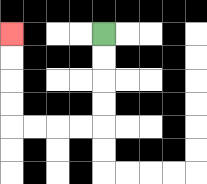{'start': '[4, 1]', 'end': '[0, 1]', 'path_directions': 'D,D,D,D,L,L,L,L,U,U,U,U', 'path_coordinates': '[[4, 1], [4, 2], [4, 3], [4, 4], [4, 5], [3, 5], [2, 5], [1, 5], [0, 5], [0, 4], [0, 3], [0, 2], [0, 1]]'}